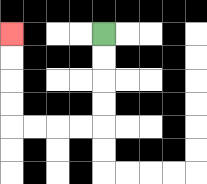{'start': '[4, 1]', 'end': '[0, 1]', 'path_directions': 'D,D,D,D,L,L,L,L,U,U,U,U', 'path_coordinates': '[[4, 1], [4, 2], [4, 3], [4, 4], [4, 5], [3, 5], [2, 5], [1, 5], [0, 5], [0, 4], [0, 3], [0, 2], [0, 1]]'}